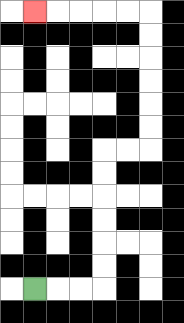{'start': '[1, 12]', 'end': '[1, 0]', 'path_directions': 'R,R,R,U,U,U,U,U,U,R,R,U,U,U,U,U,U,L,L,L,L,L', 'path_coordinates': '[[1, 12], [2, 12], [3, 12], [4, 12], [4, 11], [4, 10], [4, 9], [4, 8], [4, 7], [4, 6], [5, 6], [6, 6], [6, 5], [6, 4], [6, 3], [6, 2], [6, 1], [6, 0], [5, 0], [4, 0], [3, 0], [2, 0], [1, 0]]'}